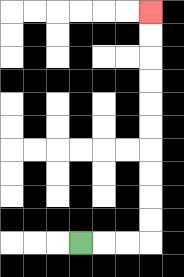{'start': '[3, 10]', 'end': '[6, 0]', 'path_directions': 'R,R,R,U,U,U,U,U,U,U,U,U,U', 'path_coordinates': '[[3, 10], [4, 10], [5, 10], [6, 10], [6, 9], [6, 8], [6, 7], [6, 6], [6, 5], [6, 4], [6, 3], [6, 2], [6, 1], [6, 0]]'}